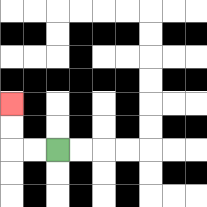{'start': '[2, 6]', 'end': '[0, 4]', 'path_directions': 'L,L,U,U', 'path_coordinates': '[[2, 6], [1, 6], [0, 6], [0, 5], [0, 4]]'}